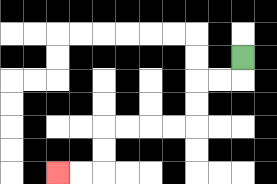{'start': '[10, 2]', 'end': '[2, 7]', 'path_directions': 'D,L,L,D,D,L,L,L,L,D,D,L,L', 'path_coordinates': '[[10, 2], [10, 3], [9, 3], [8, 3], [8, 4], [8, 5], [7, 5], [6, 5], [5, 5], [4, 5], [4, 6], [4, 7], [3, 7], [2, 7]]'}